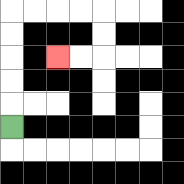{'start': '[0, 5]', 'end': '[2, 2]', 'path_directions': 'U,U,U,U,U,R,R,R,R,D,D,L,L', 'path_coordinates': '[[0, 5], [0, 4], [0, 3], [0, 2], [0, 1], [0, 0], [1, 0], [2, 0], [3, 0], [4, 0], [4, 1], [4, 2], [3, 2], [2, 2]]'}